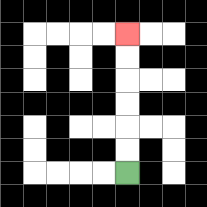{'start': '[5, 7]', 'end': '[5, 1]', 'path_directions': 'U,U,U,U,U,U', 'path_coordinates': '[[5, 7], [5, 6], [5, 5], [5, 4], [5, 3], [5, 2], [5, 1]]'}